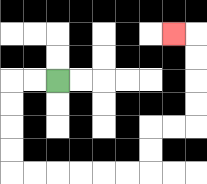{'start': '[2, 3]', 'end': '[7, 1]', 'path_directions': 'L,L,D,D,D,D,R,R,R,R,R,R,U,U,R,R,U,U,U,U,L', 'path_coordinates': '[[2, 3], [1, 3], [0, 3], [0, 4], [0, 5], [0, 6], [0, 7], [1, 7], [2, 7], [3, 7], [4, 7], [5, 7], [6, 7], [6, 6], [6, 5], [7, 5], [8, 5], [8, 4], [8, 3], [8, 2], [8, 1], [7, 1]]'}